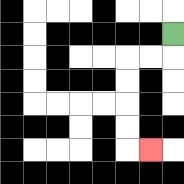{'start': '[7, 1]', 'end': '[6, 6]', 'path_directions': 'D,L,L,D,D,D,D,R', 'path_coordinates': '[[7, 1], [7, 2], [6, 2], [5, 2], [5, 3], [5, 4], [5, 5], [5, 6], [6, 6]]'}